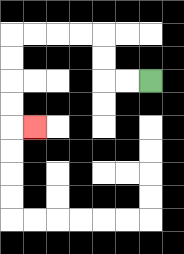{'start': '[6, 3]', 'end': '[1, 5]', 'path_directions': 'L,L,U,U,L,L,L,L,D,D,D,D,R', 'path_coordinates': '[[6, 3], [5, 3], [4, 3], [4, 2], [4, 1], [3, 1], [2, 1], [1, 1], [0, 1], [0, 2], [0, 3], [0, 4], [0, 5], [1, 5]]'}